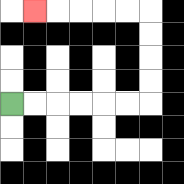{'start': '[0, 4]', 'end': '[1, 0]', 'path_directions': 'R,R,R,R,R,R,U,U,U,U,L,L,L,L,L', 'path_coordinates': '[[0, 4], [1, 4], [2, 4], [3, 4], [4, 4], [5, 4], [6, 4], [6, 3], [6, 2], [6, 1], [6, 0], [5, 0], [4, 0], [3, 0], [2, 0], [1, 0]]'}